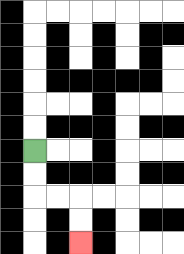{'start': '[1, 6]', 'end': '[3, 10]', 'path_directions': 'D,D,R,R,D,D', 'path_coordinates': '[[1, 6], [1, 7], [1, 8], [2, 8], [3, 8], [3, 9], [3, 10]]'}